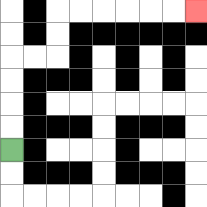{'start': '[0, 6]', 'end': '[8, 0]', 'path_directions': 'U,U,U,U,R,R,U,U,R,R,R,R,R,R', 'path_coordinates': '[[0, 6], [0, 5], [0, 4], [0, 3], [0, 2], [1, 2], [2, 2], [2, 1], [2, 0], [3, 0], [4, 0], [5, 0], [6, 0], [7, 0], [8, 0]]'}